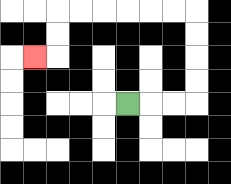{'start': '[5, 4]', 'end': '[1, 2]', 'path_directions': 'R,R,R,U,U,U,U,L,L,L,L,L,L,D,D,L', 'path_coordinates': '[[5, 4], [6, 4], [7, 4], [8, 4], [8, 3], [8, 2], [8, 1], [8, 0], [7, 0], [6, 0], [5, 0], [4, 0], [3, 0], [2, 0], [2, 1], [2, 2], [1, 2]]'}